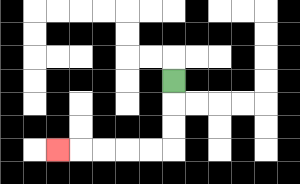{'start': '[7, 3]', 'end': '[2, 6]', 'path_directions': 'D,D,D,L,L,L,L,L', 'path_coordinates': '[[7, 3], [7, 4], [7, 5], [7, 6], [6, 6], [5, 6], [4, 6], [3, 6], [2, 6]]'}